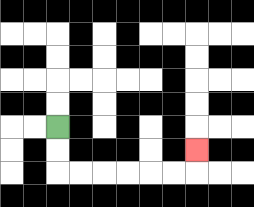{'start': '[2, 5]', 'end': '[8, 6]', 'path_directions': 'D,D,R,R,R,R,R,R,U', 'path_coordinates': '[[2, 5], [2, 6], [2, 7], [3, 7], [4, 7], [5, 7], [6, 7], [7, 7], [8, 7], [8, 6]]'}